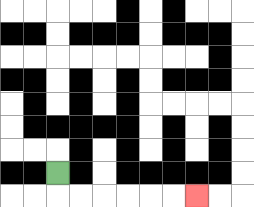{'start': '[2, 7]', 'end': '[8, 8]', 'path_directions': 'D,R,R,R,R,R,R', 'path_coordinates': '[[2, 7], [2, 8], [3, 8], [4, 8], [5, 8], [6, 8], [7, 8], [8, 8]]'}